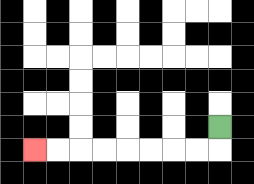{'start': '[9, 5]', 'end': '[1, 6]', 'path_directions': 'D,L,L,L,L,L,L,L,L', 'path_coordinates': '[[9, 5], [9, 6], [8, 6], [7, 6], [6, 6], [5, 6], [4, 6], [3, 6], [2, 6], [1, 6]]'}